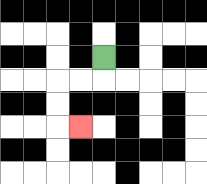{'start': '[4, 2]', 'end': '[3, 5]', 'path_directions': 'D,L,L,D,D,R', 'path_coordinates': '[[4, 2], [4, 3], [3, 3], [2, 3], [2, 4], [2, 5], [3, 5]]'}